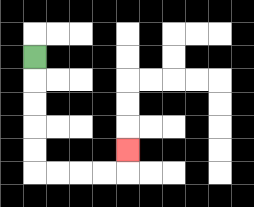{'start': '[1, 2]', 'end': '[5, 6]', 'path_directions': 'D,D,D,D,D,R,R,R,R,U', 'path_coordinates': '[[1, 2], [1, 3], [1, 4], [1, 5], [1, 6], [1, 7], [2, 7], [3, 7], [4, 7], [5, 7], [5, 6]]'}